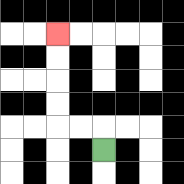{'start': '[4, 6]', 'end': '[2, 1]', 'path_directions': 'U,L,L,U,U,U,U', 'path_coordinates': '[[4, 6], [4, 5], [3, 5], [2, 5], [2, 4], [2, 3], [2, 2], [2, 1]]'}